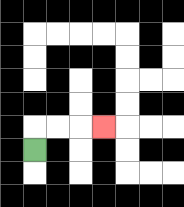{'start': '[1, 6]', 'end': '[4, 5]', 'path_directions': 'U,R,R,R', 'path_coordinates': '[[1, 6], [1, 5], [2, 5], [3, 5], [4, 5]]'}